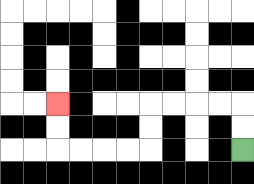{'start': '[10, 6]', 'end': '[2, 4]', 'path_directions': 'U,U,L,L,L,L,D,D,L,L,L,L,U,U', 'path_coordinates': '[[10, 6], [10, 5], [10, 4], [9, 4], [8, 4], [7, 4], [6, 4], [6, 5], [6, 6], [5, 6], [4, 6], [3, 6], [2, 6], [2, 5], [2, 4]]'}